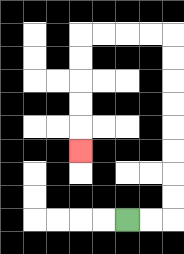{'start': '[5, 9]', 'end': '[3, 6]', 'path_directions': 'R,R,U,U,U,U,U,U,U,U,L,L,L,L,D,D,D,D,D', 'path_coordinates': '[[5, 9], [6, 9], [7, 9], [7, 8], [7, 7], [7, 6], [7, 5], [7, 4], [7, 3], [7, 2], [7, 1], [6, 1], [5, 1], [4, 1], [3, 1], [3, 2], [3, 3], [3, 4], [3, 5], [3, 6]]'}